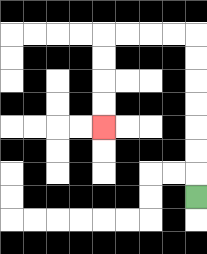{'start': '[8, 8]', 'end': '[4, 5]', 'path_directions': 'U,U,U,U,U,U,U,L,L,L,L,D,D,D,D', 'path_coordinates': '[[8, 8], [8, 7], [8, 6], [8, 5], [8, 4], [8, 3], [8, 2], [8, 1], [7, 1], [6, 1], [5, 1], [4, 1], [4, 2], [4, 3], [4, 4], [4, 5]]'}